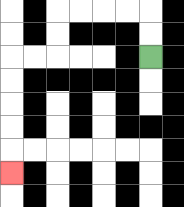{'start': '[6, 2]', 'end': '[0, 7]', 'path_directions': 'U,U,L,L,L,L,D,D,L,L,D,D,D,D,D', 'path_coordinates': '[[6, 2], [6, 1], [6, 0], [5, 0], [4, 0], [3, 0], [2, 0], [2, 1], [2, 2], [1, 2], [0, 2], [0, 3], [0, 4], [0, 5], [0, 6], [0, 7]]'}